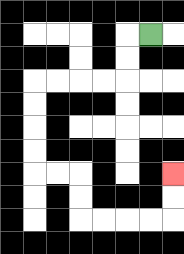{'start': '[6, 1]', 'end': '[7, 7]', 'path_directions': 'L,D,D,L,L,L,L,D,D,D,D,R,R,D,D,R,R,R,R,U,U', 'path_coordinates': '[[6, 1], [5, 1], [5, 2], [5, 3], [4, 3], [3, 3], [2, 3], [1, 3], [1, 4], [1, 5], [1, 6], [1, 7], [2, 7], [3, 7], [3, 8], [3, 9], [4, 9], [5, 9], [6, 9], [7, 9], [7, 8], [7, 7]]'}